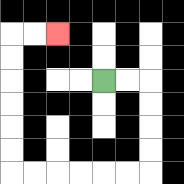{'start': '[4, 3]', 'end': '[2, 1]', 'path_directions': 'R,R,D,D,D,D,L,L,L,L,L,L,U,U,U,U,U,U,R,R', 'path_coordinates': '[[4, 3], [5, 3], [6, 3], [6, 4], [6, 5], [6, 6], [6, 7], [5, 7], [4, 7], [3, 7], [2, 7], [1, 7], [0, 7], [0, 6], [0, 5], [0, 4], [0, 3], [0, 2], [0, 1], [1, 1], [2, 1]]'}